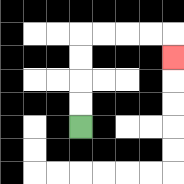{'start': '[3, 5]', 'end': '[7, 2]', 'path_directions': 'U,U,U,U,R,R,R,R,D', 'path_coordinates': '[[3, 5], [3, 4], [3, 3], [3, 2], [3, 1], [4, 1], [5, 1], [6, 1], [7, 1], [7, 2]]'}